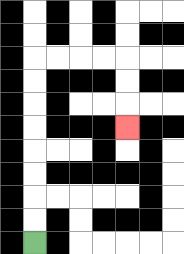{'start': '[1, 10]', 'end': '[5, 5]', 'path_directions': 'U,U,U,U,U,U,U,U,R,R,R,R,D,D,D', 'path_coordinates': '[[1, 10], [1, 9], [1, 8], [1, 7], [1, 6], [1, 5], [1, 4], [1, 3], [1, 2], [2, 2], [3, 2], [4, 2], [5, 2], [5, 3], [5, 4], [5, 5]]'}